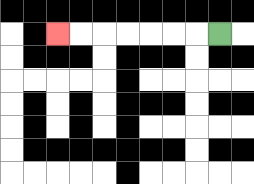{'start': '[9, 1]', 'end': '[2, 1]', 'path_directions': 'L,L,L,L,L,L,L', 'path_coordinates': '[[9, 1], [8, 1], [7, 1], [6, 1], [5, 1], [4, 1], [3, 1], [2, 1]]'}